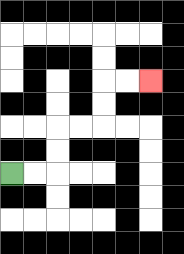{'start': '[0, 7]', 'end': '[6, 3]', 'path_directions': 'R,R,U,U,R,R,U,U,R,R', 'path_coordinates': '[[0, 7], [1, 7], [2, 7], [2, 6], [2, 5], [3, 5], [4, 5], [4, 4], [4, 3], [5, 3], [6, 3]]'}